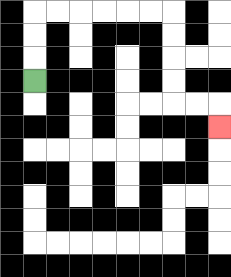{'start': '[1, 3]', 'end': '[9, 5]', 'path_directions': 'U,U,U,R,R,R,R,R,R,D,D,D,D,R,R,D', 'path_coordinates': '[[1, 3], [1, 2], [1, 1], [1, 0], [2, 0], [3, 0], [4, 0], [5, 0], [6, 0], [7, 0], [7, 1], [7, 2], [7, 3], [7, 4], [8, 4], [9, 4], [9, 5]]'}